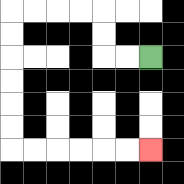{'start': '[6, 2]', 'end': '[6, 6]', 'path_directions': 'L,L,U,U,L,L,L,L,D,D,D,D,D,D,R,R,R,R,R,R', 'path_coordinates': '[[6, 2], [5, 2], [4, 2], [4, 1], [4, 0], [3, 0], [2, 0], [1, 0], [0, 0], [0, 1], [0, 2], [0, 3], [0, 4], [0, 5], [0, 6], [1, 6], [2, 6], [3, 6], [4, 6], [5, 6], [6, 6]]'}